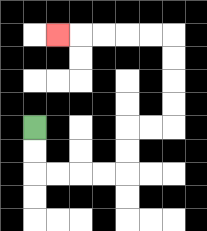{'start': '[1, 5]', 'end': '[2, 1]', 'path_directions': 'D,D,R,R,R,R,U,U,R,R,U,U,U,U,L,L,L,L,L', 'path_coordinates': '[[1, 5], [1, 6], [1, 7], [2, 7], [3, 7], [4, 7], [5, 7], [5, 6], [5, 5], [6, 5], [7, 5], [7, 4], [7, 3], [7, 2], [7, 1], [6, 1], [5, 1], [4, 1], [3, 1], [2, 1]]'}